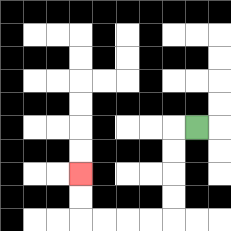{'start': '[8, 5]', 'end': '[3, 7]', 'path_directions': 'L,D,D,D,D,L,L,L,L,U,U', 'path_coordinates': '[[8, 5], [7, 5], [7, 6], [7, 7], [7, 8], [7, 9], [6, 9], [5, 9], [4, 9], [3, 9], [3, 8], [3, 7]]'}